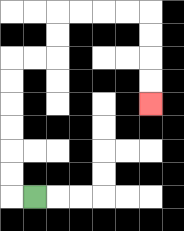{'start': '[1, 8]', 'end': '[6, 4]', 'path_directions': 'L,U,U,U,U,U,U,R,R,U,U,R,R,R,R,D,D,D,D', 'path_coordinates': '[[1, 8], [0, 8], [0, 7], [0, 6], [0, 5], [0, 4], [0, 3], [0, 2], [1, 2], [2, 2], [2, 1], [2, 0], [3, 0], [4, 0], [5, 0], [6, 0], [6, 1], [6, 2], [6, 3], [6, 4]]'}